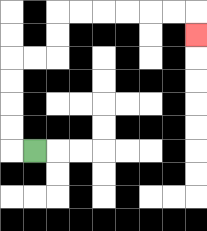{'start': '[1, 6]', 'end': '[8, 1]', 'path_directions': 'L,U,U,U,U,R,R,U,U,R,R,R,R,R,R,D', 'path_coordinates': '[[1, 6], [0, 6], [0, 5], [0, 4], [0, 3], [0, 2], [1, 2], [2, 2], [2, 1], [2, 0], [3, 0], [4, 0], [5, 0], [6, 0], [7, 0], [8, 0], [8, 1]]'}